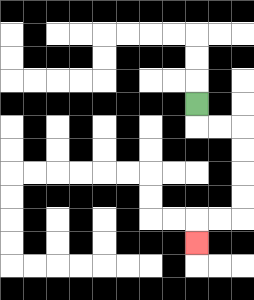{'start': '[8, 4]', 'end': '[8, 10]', 'path_directions': 'D,R,R,D,D,D,D,L,L,D', 'path_coordinates': '[[8, 4], [8, 5], [9, 5], [10, 5], [10, 6], [10, 7], [10, 8], [10, 9], [9, 9], [8, 9], [8, 10]]'}